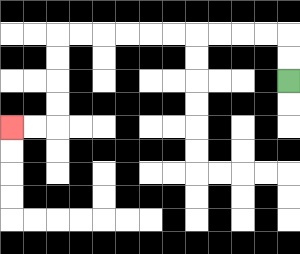{'start': '[12, 3]', 'end': '[0, 5]', 'path_directions': 'U,U,L,L,L,L,L,L,L,L,L,L,D,D,D,D,L,L', 'path_coordinates': '[[12, 3], [12, 2], [12, 1], [11, 1], [10, 1], [9, 1], [8, 1], [7, 1], [6, 1], [5, 1], [4, 1], [3, 1], [2, 1], [2, 2], [2, 3], [2, 4], [2, 5], [1, 5], [0, 5]]'}